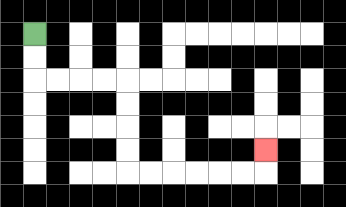{'start': '[1, 1]', 'end': '[11, 6]', 'path_directions': 'D,D,R,R,R,R,D,D,D,D,R,R,R,R,R,R,U', 'path_coordinates': '[[1, 1], [1, 2], [1, 3], [2, 3], [3, 3], [4, 3], [5, 3], [5, 4], [5, 5], [5, 6], [5, 7], [6, 7], [7, 7], [8, 7], [9, 7], [10, 7], [11, 7], [11, 6]]'}